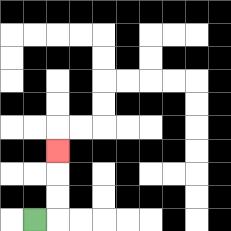{'start': '[1, 9]', 'end': '[2, 6]', 'path_directions': 'R,U,U,U', 'path_coordinates': '[[1, 9], [2, 9], [2, 8], [2, 7], [2, 6]]'}